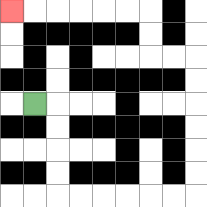{'start': '[1, 4]', 'end': '[0, 0]', 'path_directions': 'R,D,D,D,D,R,R,R,R,R,R,U,U,U,U,U,U,L,L,U,U,L,L,L,L,L,L', 'path_coordinates': '[[1, 4], [2, 4], [2, 5], [2, 6], [2, 7], [2, 8], [3, 8], [4, 8], [5, 8], [6, 8], [7, 8], [8, 8], [8, 7], [8, 6], [8, 5], [8, 4], [8, 3], [8, 2], [7, 2], [6, 2], [6, 1], [6, 0], [5, 0], [4, 0], [3, 0], [2, 0], [1, 0], [0, 0]]'}